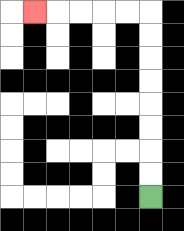{'start': '[6, 8]', 'end': '[1, 0]', 'path_directions': 'U,U,U,U,U,U,U,U,L,L,L,L,L', 'path_coordinates': '[[6, 8], [6, 7], [6, 6], [6, 5], [6, 4], [6, 3], [6, 2], [6, 1], [6, 0], [5, 0], [4, 0], [3, 0], [2, 0], [1, 0]]'}